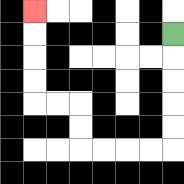{'start': '[7, 1]', 'end': '[1, 0]', 'path_directions': 'D,D,D,D,D,L,L,L,L,U,U,L,L,U,U,U,U', 'path_coordinates': '[[7, 1], [7, 2], [7, 3], [7, 4], [7, 5], [7, 6], [6, 6], [5, 6], [4, 6], [3, 6], [3, 5], [3, 4], [2, 4], [1, 4], [1, 3], [1, 2], [1, 1], [1, 0]]'}